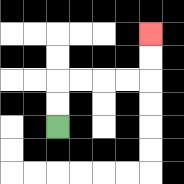{'start': '[2, 5]', 'end': '[6, 1]', 'path_directions': 'U,U,R,R,R,R,U,U', 'path_coordinates': '[[2, 5], [2, 4], [2, 3], [3, 3], [4, 3], [5, 3], [6, 3], [6, 2], [6, 1]]'}